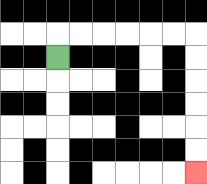{'start': '[2, 2]', 'end': '[8, 7]', 'path_directions': 'U,R,R,R,R,R,R,D,D,D,D,D,D', 'path_coordinates': '[[2, 2], [2, 1], [3, 1], [4, 1], [5, 1], [6, 1], [7, 1], [8, 1], [8, 2], [8, 3], [8, 4], [8, 5], [8, 6], [8, 7]]'}